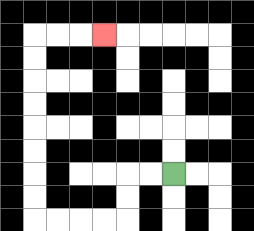{'start': '[7, 7]', 'end': '[4, 1]', 'path_directions': 'L,L,D,D,L,L,L,L,U,U,U,U,U,U,U,U,R,R,R', 'path_coordinates': '[[7, 7], [6, 7], [5, 7], [5, 8], [5, 9], [4, 9], [3, 9], [2, 9], [1, 9], [1, 8], [1, 7], [1, 6], [1, 5], [1, 4], [1, 3], [1, 2], [1, 1], [2, 1], [3, 1], [4, 1]]'}